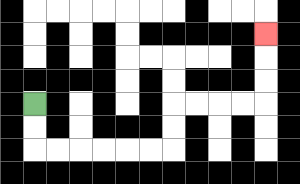{'start': '[1, 4]', 'end': '[11, 1]', 'path_directions': 'D,D,R,R,R,R,R,R,U,U,R,R,R,R,U,U,U', 'path_coordinates': '[[1, 4], [1, 5], [1, 6], [2, 6], [3, 6], [4, 6], [5, 6], [6, 6], [7, 6], [7, 5], [7, 4], [8, 4], [9, 4], [10, 4], [11, 4], [11, 3], [11, 2], [11, 1]]'}